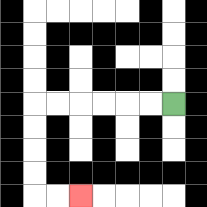{'start': '[7, 4]', 'end': '[3, 8]', 'path_directions': 'L,L,L,L,L,L,D,D,D,D,R,R', 'path_coordinates': '[[7, 4], [6, 4], [5, 4], [4, 4], [3, 4], [2, 4], [1, 4], [1, 5], [1, 6], [1, 7], [1, 8], [2, 8], [3, 8]]'}